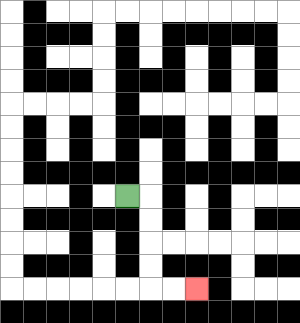{'start': '[5, 8]', 'end': '[8, 12]', 'path_directions': 'R,D,D,D,D,R,R', 'path_coordinates': '[[5, 8], [6, 8], [6, 9], [6, 10], [6, 11], [6, 12], [7, 12], [8, 12]]'}